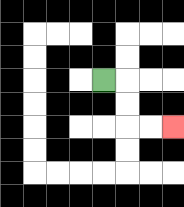{'start': '[4, 3]', 'end': '[7, 5]', 'path_directions': 'R,D,D,R,R', 'path_coordinates': '[[4, 3], [5, 3], [5, 4], [5, 5], [6, 5], [7, 5]]'}